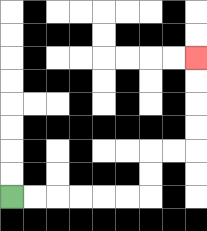{'start': '[0, 8]', 'end': '[8, 2]', 'path_directions': 'R,R,R,R,R,R,U,U,R,R,U,U,U,U', 'path_coordinates': '[[0, 8], [1, 8], [2, 8], [3, 8], [4, 8], [5, 8], [6, 8], [6, 7], [6, 6], [7, 6], [8, 6], [8, 5], [8, 4], [8, 3], [8, 2]]'}